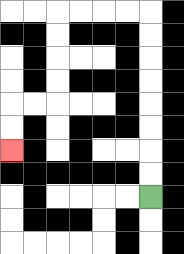{'start': '[6, 8]', 'end': '[0, 6]', 'path_directions': 'U,U,U,U,U,U,U,U,L,L,L,L,D,D,D,D,L,L,D,D', 'path_coordinates': '[[6, 8], [6, 7], [6, 6], [6, 5], [6, 4], [6, 3], [6, 2], [6, 1], [6, 0], [5, 0], [4, 0], [3, 0], [2, 0], [2, 1], [2, 2], [2, 3], [2, 4], [1, 4], [0, 4], [0, 5], [0, 6]]'}